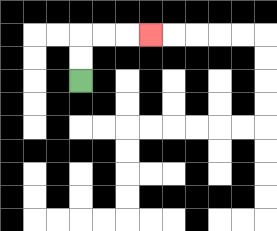{'start': '[3, 3]', 'end': '[6, 1]', 'path_directions': 'U,U,R,R,R', 'path_coordinates': '[[3, 3], [3, 2], [3, 1], [4, 1], [5, 1], [6, 1]]'}